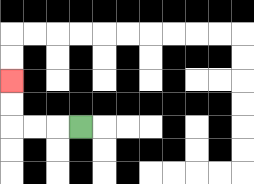{'start': '[3, 5]', 'end': '[0, 3]', 'path_directions': 'L,L,L,U,U', 'path_coordinates': '[[3, 5], [2, 5], [1, 5], [0, 5], [0, 4], [0, 3]]'}